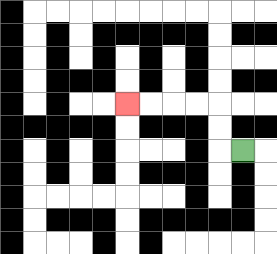{'start': '[10, 6]', 'end': '[5, 4]', 'path_directions': 'L,U,U,L,L,L,L', 'path_coordinates': '[[10, 6], [9, 6], [9, 5], [9, 4], [8, 4], [7, 4], [6, 4], [5, 4]]'}